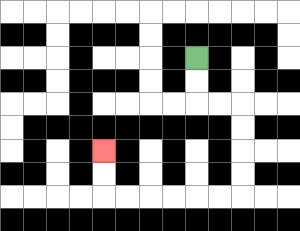{'start': '[8, 2]', 'end': '[4, 6]', 'path_directions': 'D,D,R,R,D,D,D,D,L,L,L,L,L,L,U,U', 'path_coordinates': '[[8, 2], [8, 3], [8, 4], [9, 4], [10, 4], [10, 5], [10, 6], [10, 7], [10, 8], [9, 8], [8, 8], [7, 8], [6, 8], [5, 8], [4, 8], [4, 7], [4, 6]]'}